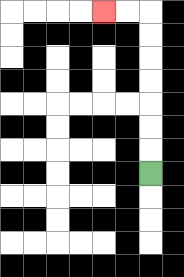{'start': '[6, 7]', 'end': '[4, 0]', 'path_directions': 'U,U,U,U,U,U,U,L,L', 'path_coordinates': '[[6, 7], [6, 6], [6, 5], [6, 4], [6, 3], [6, 2], [6, 1], [6, 0], [5, 0], [4, 0]]'}